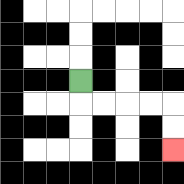{'start': '[3, 3]', 'end': '[7, 6]', 'path_directions': 'D,R,R,R,R,D,D', 'path_coordinates': '[[3, 3], [3, 4], [4, 4], [5, 4], [6, 4], [7, 4], [7, 5], [7, 6]]'}